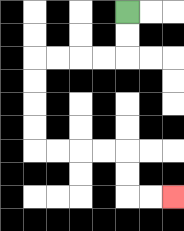{'start': '[5, 0]', 'end': '[7, 8]', 'path_directions': 'D,D,L,L,L,L,D,D,D,D,R,R,R,R,D,D,R,R', 'path_coordinates': '[[5, 0], [5, 1], [5, 2], [4, 2], [3, 2], [2, 2], [1, 2], [1, 3], [1, 4], [1, 5], [1, 6], [2, 6], [3, 6], [4, 6], [5, 6], [5, 7], [5, 8], [6, 8], [7, 8]]'}